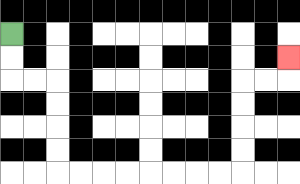{'start': '[0, 1]', 'end': '[12, 2]', 'path_directions': 'D,D,R,R,D,D,D,D,R,R,R,R,R,R,R,R,U,U,U,U,R,R,U', 'path_coordinates': '[[0, 1], [0, 2], [0, 3], [1, 3], [2, 3], [2, 4], [2, 5], [2, 6], [2, 7], [3, 7], [4, 7], [5, 7], [6, 7], [7, 7], [8, 7], [9, 7], [10, 7], [10, 6], [10, 5], [10, 4], [10, 3], [11, 3], [12, 3], [12, 2]]'}